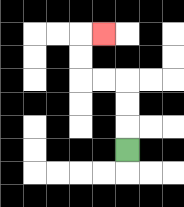{'start': '[5, 6]', 'end': '[4, 1]', 'path_directions': 'U,U,U,L,L,U,U,R', 'path_coordinates': '[[5, 6], [5, 5], [5, 4], [5, 3], [4, 3], [3, 3], [3, 2], [3, 1], [4, 1]]'}